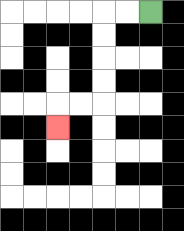{'start': '[6, 0]', 'end': '[2, 5]', 'path_directions': 'L,L,D,D,D,D,L,L,D', 'path_coordinates': '[[6, 0], [5, 0], [4, 0], [4, 1], [4, 2], [4, 3], [4, 4], [3, 4], [2, 4], [2, 5]]'}